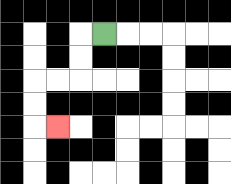{'start': '[4, 1]', 'end': '[2, 5]', 'path_directions': 'L,D,D,L,L,D,D,R', 'path_coordinates': '[[4, 1], [3, 1], [3, 2], [3, 3], [2, 3], [1, 3], [1, 4], [1, 5], [2, 5]]'}